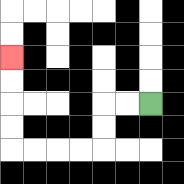{'start': '[6, 4]', 'end': '[0, 2]', 'path_directions': 'L,L,D,D,L,L,L,L,U,U,U,U', 'path_coordinates': '[[6, 4], [5, 4], [4, 4], [4, 5], [4, 6], [3, 6], [2, 6], [1, 6], [0, 6], [0, 5], [0, 4], [0, 3], [0, 2]]'}